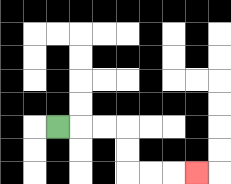{'start': '[2, 5]', 'end': '[8, 7]', 'path_directions': 'R,R,R,D,D,R,R,R', 'path_coordinates': '[[2, 5], [3, 5], [4, 5], [5, 5], [5, 6], [5, 7], [6, 7], [7, 7], [8, 7]]'}